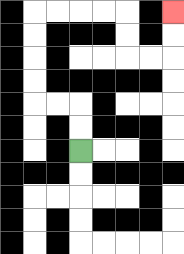{'start': '[3, 6]', 'end': '[7, 0]', 'path_directions': 'U,U,L,L,U,U,U,U,R,R,R,R,D,D,R,R,U,U', 'path_coordinates': '[[3, 6], [3, 5], [3, 4], [2, 4], [1, 4], [1, 3], [1, 2], [1, 1], [1, 0], [2, 0], [3, 0], [4, 0], [5, 0], [5, 1], [5, 2], [6, 2], [7, 2], [7, 1], [7, 0]]'}